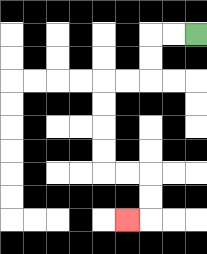{'start': '[8, 1]', 'end': '[5, 9]', 'path_directions': 'L,L,D,D,L,L,D,D,D,D,R,R,D,D,L', 'path_coordinates': '[[8, 1], [7, 1], [6, 1], [6, 2], [6, 3], [5, 3], [4, 3], [4, 4], [4, 5], [4, 6], [4, 7], [5, 7], [6, 7], [6, 8], [6, 9], [5, 9]]'}